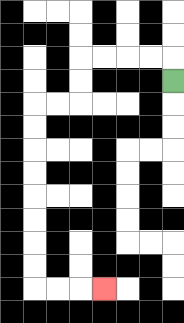{'start': '[7, 3]', 'end': '[4, 12]', 'path_directions': 'U,L,L,L,L,D,D,L,L,D,D,D,D,D,D,D,D,R,R,R', 'path_coordinates': '[[7, 3], [7, 2], [6, 2], [5, 2], [4, 2], [3, 2], [3, 3], [3, 4], [2, 4], [1, 4], [1, 5], [1, 6], [1, 7], [1, 8], [1, 9], [1, 10], [1, 11], [1, 12], [2, 12], [3, 12], [4, 12]]'}